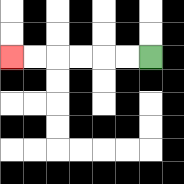{'start': '[6, 2]', 'end': '[0, 2]', 'path_directions': 'L,L,L,L,L,L', 'path_coordinates': '[[6, 2], [5, 2], [4, 2], [3, 2], [2, 2], [1, 2], [0, 2]]'}